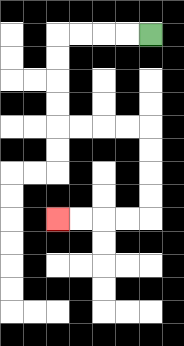{'start': '[6, 1]', 'end': '[2, 9]', 'path_directions': 'L,L,L,L,D,D,D,D,R,R,R,R,D,D,D,D,L,L,L,L', 'path_coordinates': '[[6, 1], [5, 1], [4, 1], [3, 1], [2, 1], [2, 2], [2, 3], [2, 4], [2, 5], [3, 5], [4, 5], [5, 5], [6, 5], [6, 6], [6, 7], [6, 8], [6, 9], [5, 9], [4, 9], [3, 9], [2, 9]]'}